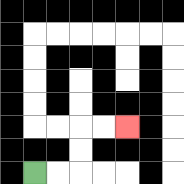{'start': '[1, 7]', 'end': '[5, 5]', 'path_directions': 'R,R,U,U,R,R', 'path_coordinates': '[[1, 7], [2, 7], [3, 7], [3, 6], [3, 5], [4, 5], [5, 5]]'}